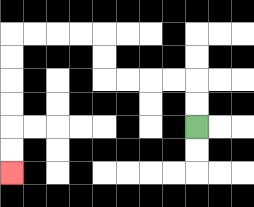{'start': '[8, 5]', 'end': '[0, 7]', 'path_directions': 'U,U,L,L,L,L,U,U,L,L,L,L,D,D,D,D,D,D', 'path_coordinates': '[[8, 5], [8, 4], [8, 3], [7, 3], [6, 3], [5, 3], [4, 3], [4, 2], [4, 1], [3, 1], [2, 1], [1, 1], [0, 1], [0, 2], [0, 3], [0, 4], [0, 5], [0, 6], [0, 7]]'}